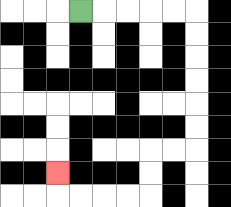{'start': '[3, 0]', 'end': '[2, 7]', 'path_directions': 'R,R,R,R,R,D,D,D,D,D,D,L,L,D,D,L,L,L,L,U', 'path_coordinates': '[[3, 0], [4, 0], [5, 0], [6, 0], [7, 0], [8, 0], [8, 1], [8, 2], [8, 3], [8, 4], [8, 5], [8, 6], [7, 6], [6, 6], [6, 7], [6, 8], [5, 8], [4, 8], [3, 8], [2, 8], [2, 7]]'}